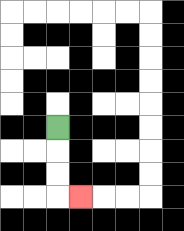{'start': '[2, 5]', 'end': '[3, 8]', 'path_directions': 'D,D,D,R', 'path_coordinates': '[[2, 5], [2, 6], [2, 7], [2, 8], [3, 8]]'}